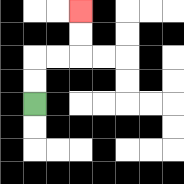{'start': '[1, 4]', 'end': '[3, 0]', 'path_directions': 'U,U,R,R,U,U', 'path_coordinates': '[[1, 4], [1, 3], [1, 2], [2, 2], [3, 2], [3, 1], [3, 0]]'}